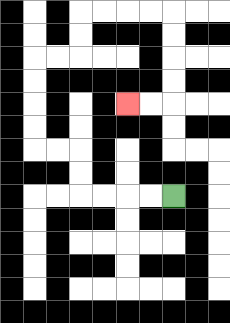{'start': '[7, 8]', 'end': '[5, 4]', 'path_directions': 'L,L,L,L,U,U,L,L,U,U,U,U,R,R,U,U,R,R,R,R,D,D,D,D,L,L', 'path_coordinates': '[[7, 8], [6, 8], [5, 8], [4, 8], [3, 8], [3, 7], [3, 6], [2, 6], [1, 6], [1, 5], [1, 4], [1, 3], [1, 2], [2, 2], [3, 2], [3, 1], [3, 0], [4, 0], [5, 0], [6, 0], [7, 0], [7, 1], [7, 2], [7, 3], [7, 4], [6, 4], [5, 4]]'}